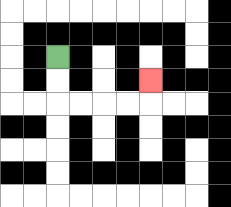{'start': '[2, 2]', 'end': '[6, 3]', 'path_directions': 'D,D,R,R,R,R,U', 'path_coordinates': '[[2, 2], [2, 3], [2, 4], [3, 4], [4, 4], [5, 4], [6, 4], [6, 3]]'}